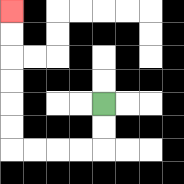{'start': '[4, 4]', 'end': '[0, 0]', 'path_directions': 'D,D,L,L,L,L,U,U,U,U,U,U', 'path_coordinates': '[[4, 4], [4, 5], [4, 6], [3, 6], [2, 6], [1, 6], [0, 6], [0, 5], [0, 4], [0, 3], [0, 2], [0, 1], [0, 0]]'}